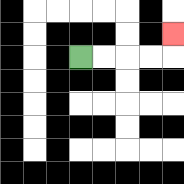{'start': '[3, 2]', 'end': '[7, 1]', 'path_directions': 'R,R,R,R,U', 'path_coordinates': '[[3, 2], [4, 2], [5, 2], [6, 2], [7, 2], [7, 1]]'}